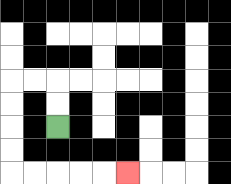{'start': '[2, 5]', 'end': '[5, 7]', 'path_directions': 'U,U,L,L,D,D,D,D,R,R,R,R,R', 'path_coordinates': '[[2, 5], [2, 4], [2, 3], [1, 3], [0, 3], [0, 4], [0, 5], [0, 6], [0, 7], [1, 7], [2, 7], [3, 7], [4, 7], [5, 7]]'}